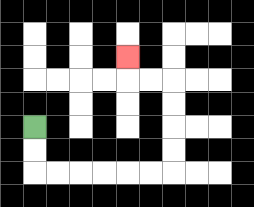{'start': '[1, 5]', 'end': '[5, 2]', 'path_directions': 'D,D,R,R,R,R,R,R,U,U,U,U,L,L,U', 'path_coordinates': '[[1, 5], [1, 6], [1, 7], [2, 7], [3, 7], [4, 7], [5, 7], [6, 7], [7, 7], [7, 6], [7, 5], [7, 4], [7, 3], [6, 3], [5, 3], [5, 2]]'}